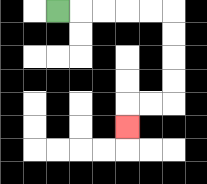{'start': '[2, 0]', 'end': '[5, 5]', 'path_directions': 'R,R,R,R,R,D,D,D,D,L,L,D', 'path_coordinates': '[[2, 0], [3, 0], [4, 0], [5, 0], [6, 0], [7, 0], [7, 1], [7, 2], [7, 3], [7, 4], [6, 4], [5, 4], [5, 5]]'}